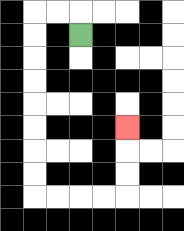{'start': '[3, 1]', 'end': '[5, 5]', 'path_directions': 'U,L,L,D,D,D,D,D,D,D,D,R,R,R,R,U,U,U', 'path_coordinates': '[[3, 1], [3, 0], [2, 0], [1, 0], [1, 1], [1, 2], [1, 3], [1, 4], [1, 5], [1, 6], [1, 7], [1, 8], [2, 8], [3, 8], [4, 8], [5, 8], [5, 7], [5, 6], [5, 5]]'}